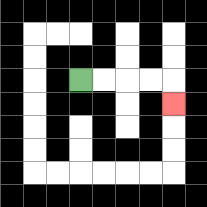{'start': '[3, 3]', 'end': '[7, 4]', 'path_directions': 'R,R,R,R,D', 'path_coordinates': '[[3, 3], [4, 3], [5, 3], [6, 3], [7, 3], [7, 4]]'}